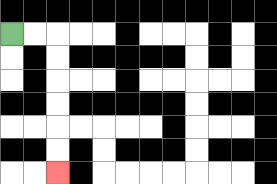{'start': '[0, 1]', 'end': '[2, 7]', 'path_directions': 'R,R,D,D,D,D,D,D', 'path_coordinates': '[[0, 1], [1, 1], [2, 1], [2, 2], [2, 3], [2, 4], [2, 5], [2, 6], [2, 7]]'}